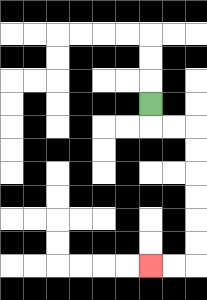{'start': '[6, 4]', 'end': '[6, 11]', 'path_directions': 'D,R,R,D,D,D,D,D,D,L,L', 'path_coordinates': '[[6, 4], [6, 5], [7, 5], [8, 5], [8, 6], [8, 7], [8, 8], [8, 9], [8, 10], [8, 11], [7, 11], [6, 11]]'}